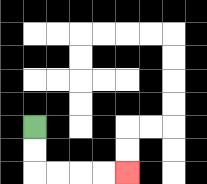{'start': '[1, 5]', 'end': '[5, 7]', 'path_directions': 'D,D,R,R,R,R', 'path_coordinates': '[[1, 5], [1, 6], [1, 7], [2, 7], [3, 7], [4, 7], [5, 7]]'}